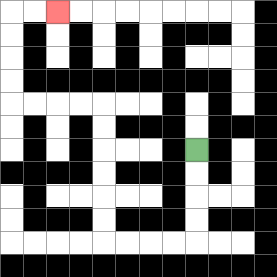{'start': '[8, 6]', 'end': '[2, 0]', 'path_directions': 'D,D,D,D,L,L,L,L,U,U,U,U,U,U,L,L,L,L,U,U,U,U,R,R', 'path_coordinates': '[[8, 6], [8, 7], [8, 8], [8, 9], [8, 10], [7, 10], [6, 10], [5, 10], [4, 10], [4, 9], [4, 8], [4, 7], [4, 6], [4, 5], [4, 4], [3, 4], [2, 4], [1, 4], [0, 4], [0, 3], [0, 2], [0, 1], [0, 0], [1, 0], [2, 0]]'}